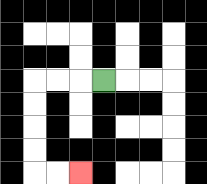{'start': '[4, 3]', 'end': '[3, 7]', 'path_directions': 'L,L,L,D,D,D,D,R,R', 'path_coordinates': '[[4, 3], [3, 3], [2, 3], [1, 3], [1, 4], [1, 5], [1, 6], [1, 7], [2, 7], [3, 7]]'}